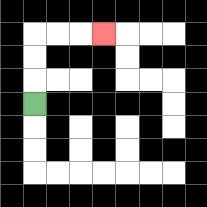{'start': '[1, 4]', 'end': '[4, 1]', 'path_directions': 'U,U,U,R,R,R', 'path_coordinates': '[[1, 4], [1, 3], [1, 2], [1, 1], [2, 1], [3, 1], [4, 1]]'}